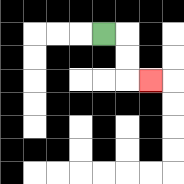{'start': '[4, 1]', 'end': '[6, 3]', 'path_directions': 'R,D,D,R', 'path_coordinates': '[[4, 1], [5, 1], [5, 2], [5, 3], [6, 3]]'}